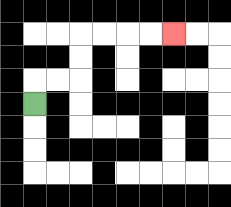{'start': '[1, 4]', 'end': '[7, 1]', 'path_directions': 'U,R,R,U,U,R,R,R,R', 'path_coordinates': '[[1, 4], [1, 3], [2, 3], [3, 3], [3, 2], [3, 1], [4, 1], [5, 1], [6, 1], [7, 1]]'}